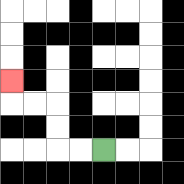{'start': '[4, 6]', 'end': '[0, 3]', 'path_directions': 'L,L,U,U,L,L,U', 'path_coordinates': '[[4, 6], [3, 6], [2, 6], [2, 5], [2, 4], [1, 4], [0, 4], [0, 3]]'}